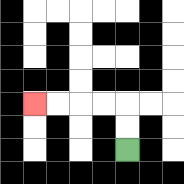{'start': '[5, 6]', 'end': '[1, 4]', 'path_directions': 'U,U,L,L,L,L', 'path_coordinates': '[[5, 6], [5, 5], [5, 4], [4, 4], [3, 4], [2, 4], [1, 4]]'}